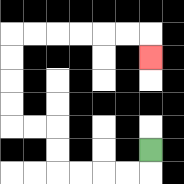{'start': '[6, 6]', 'end': '[6, 2]', 'path_directions': 'D,L,L,L,L,U,U,L,L,U,U,U,U,R,R,R,R,R,R,D', 'path_coordinates': '[[6, 6], [6, 7], [5, 7], [4, 7], [3, 7], [2, 7], [2, 6], [2, 5], [1, 5], [0, 5], [0, 4], [0, 3], [0, 2], [0, 1], [1, 1], [2, 1], [3, 1], [4, 1], [5, 1], [6, 1], [6, 2]]'}